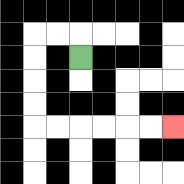{'start': '[3, 2]', 'end': '[7, 5]', 'path_directions': 'U,L,L,D,D,D,D,R,R,R,R,R,R', 'path_coordinates': '[[3, 2], [3, 1], [2, 1], [1, 1], [1, 2], [1, 3], [1, 4], [1, 5], [2, 5], [3, 5], [4, 5], [5, 5], [6, 5], [7, 5]]'}